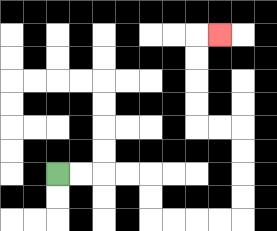{'start': '[2, 7]', 'end': '[9, 1]', 'path_directions': 'R,R,R,R,D,D,R,R,R,R,U,U,U,U,L,L,U,U,U,U,R', 'path_coordinates': '[[2, 7], [3, 7], [4, 7], [5, 7], [6, 7], [6, 8], [6, 9], [7, 9], [8, 9], [9, 9], [10, 9], [10, 8], [10, 7], [10, 6], [10, 5], [9, 5], [8, 5], [8, 4], [8, 3], [8, 2], [8, 1], [9, 1]]'}